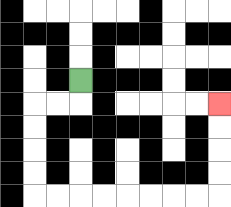{'start': '[3, 3]', 'end': '[9, 4]', 'path_directions': 'D,L,L,D,D,D,D,R,R,R,R,R,R,R,R,U,U,U,U', 'path_coordinates': '[[3, 3], [3, 4], [2, 4], [1, 4], [1, 5], [1, 6], [1, 7], [1, 8], [2, 8], [3, 8], [4, 8], [5, 8], [6, 8], [7, 8], [8, 8], [9, 8], [9, 7], [9, 6], [9, 5], [9, 4]]'}